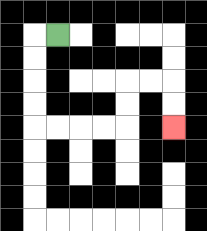{'start': '[2, 1]', 'end': '[7, 5]', 'path_directions': 'L,D,D,D,D,R,R,R,R,U,U,R,R,D,D', 'path_coordinates': '[[2, 1], [1, 1], [1, 2], [1, 3], [1, 4], [1, 5], [2, 5], [3, 5], [4, 5], [5, 5], [5, 4], [5, 3], [6, 3], [7, 3], [7, 4], [7, 5]]'}